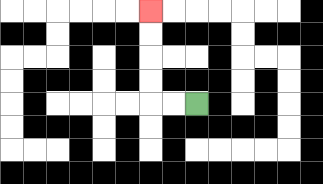{'start': '[8, 4]', 'end': '[6, 0]', 'path_directions': 'L,L,U,U,U,U', 'path_coordinates': '[[8, 4], [7, 4], [6, 4], [6, 3], [6, 2], [6, 1], [6, 0]]'}